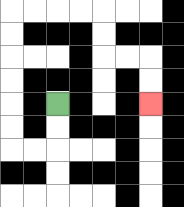{'start': '[2, 4]', 'end': '[6, 4]', 'path_directions': 'D,D,L,L,U,U,U,U,U,U,R,R,R,R,D,D,R,R,D,D', 'path_coordinates': '[[2, 4], [2, 5], [2, 6], [1, 6], [0, 6], [0, 5], [0, 4], [0, 3], [0, 2], [0, 1], [0, 0], [1, 0], [2, 0], [3, 0], [4, 0], [4, 1], [4, 2], [5, 2], [6, 2], [6, 3], [6, 4]]'}